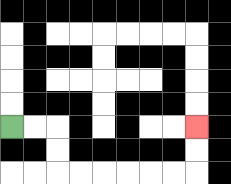{'start': '[0, 5]', 'end': '[8, 5]', 'path_directions': 'R,R,D,D,R,R,R,R,R,R,U,U', 'path_coordinates': '[[0, 5], [1, 5], [2, 5], [2, 6], [2, 7], [3, 7], [4, 7], [5, 7], [6, 7], [7, 7], [8, 7], [8, 6], [8, 5]]'}